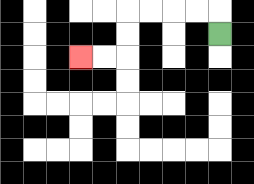{'start': '[9, 1]', 'end': '[3, 2]', 'path_directions': 'U,L,L,L,L,D,D,L,L', 'path_coordinates': '[[9, 1], [9, 0], [8, 0], [7, 0], [6, 0], [5, 0], [5, 1], [5, 2], [4, 2], [3, 2]]'}